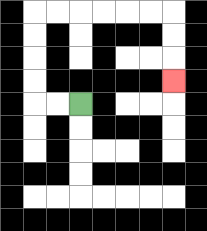{'start': '[3, 4]', 'end': '[7, 3]', 'path_directions': 'L,L,U,U,U,U,R,R,R,R,R,R,D,D,D', 'path_coordinates': '[[3, 4], [2, 4], [1, 4], [1, 3], [1, 2], [1, 1], [1, 0], [2, 0], [3, 0], [4, 0], [5, 0], [6, 0], [7, 0], [7, 1], [7, 2], [7, 3]]'}